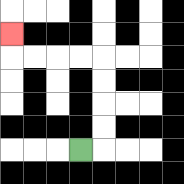{'start': '[3, 6]', 'end': '[0, 1]', 'path_directions': 'R,U,U,U,U,L,L,L,L,U', 'path_coordinates': '[[3, 6], [4, 6], [4, 5], [4, 4], [4, 3], [4, 2], [3, 2], [2, 2], [1, 2], [0, 2], [0, 1]]'}